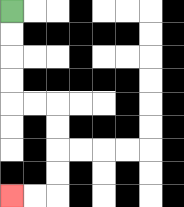{'start': '[0, 0]', 'end': '[0, 8]', 'path_directions': 'D,D,D,D,R,R,D,D,D,D,L,L', 'path_coordinates': '[[0, 0], [0, 1], [0, 2], [0, 3], [0, 4], [1, 4], [2, 4], [2, 5], [2, 6], [2, 7], [2, 8], [1, 8], [0, 8]]'}